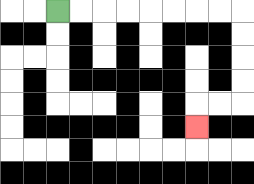{'start': '[2, 0]', 'end': '[8, 5]', 'path_directions': 'R,R,R,R,R,R,R,R,D,D,D,D,L,L,D', 'path_coordinates': '[[2, 0], [3, 0], [4, 0], [5, 0], [6, 0], [7, 0], [8, 0], [9, 0], [10, 0], [10, 1], [10, 2], [10, 3], [10, 4], [9, 4], [8, 4], [8, 5]]'}